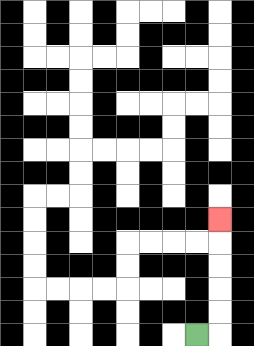{'start': '[8, 14]', 'end': '[9, 9]', 'path_directions': 'R,U,U,U,U,U', 'path_coordinates': '[[8, 14], [9, 14], [9, 13], [9, 12], [9, 11], [9, 10], [9, 9]]'}